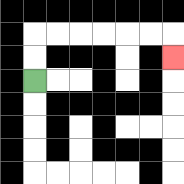{'start': '[1, 3]', 'end': '[7, 2]', 'path_directions': 'U,U,R,R,R,R,R,R,D', 'path_coordinates': '[[1, 3], [1, 2], [1, 1], [2, 1], [3, 1], [4, 1], [5, 1], [6, 1], [7, 1], [7, 2]]'}